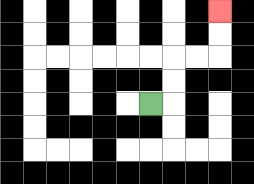{'start': '[6, 4]', 'end': '[9, 0]', 'path_directions': 'R,U,U,R,R,U,U', 'path_coordinates': '[[6, 4], [7, 4], [7, 3], [7, 2], [8, 2], [9, 2], [9, 1], [9, 0]]'}